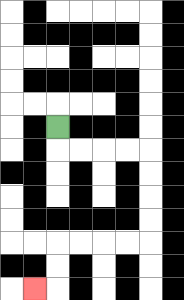{'start': '[2, 5]', 'end': '[1, 12]', 'path_directions': 'D,R,R,R,R,D,D,D,D,L,L,L,L,D,D,L', 'path_coordinates': '[[2, 5], [2, 6], [3, 6], [4, 6], [5, 6], [6, 6], [6, 7], [6, 8], [6, 9], [6, 10], [5, 10], [4, 10], [3, 10], [2, 10], [2, 11], [2, 12], [1, 12]]'}